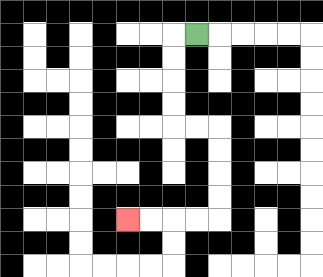{'start': '[8, 1]', 'end': '[5, 9]', 'path_directions': 'L,D,D,D,D,R,R,D,D,D,D,L,L,L,L', 'path_coordinates': '[[8, 1], [7, 1], [7, 2], [7, 3], [7, 4], [7, 5], [8, 5], [9, 5], [9, 6], [9, 7], [9, 8], [9, 9], [8, 9], [7, 9], [6, 9], [5, 9]]'}